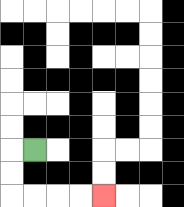{'start': '[1, 6]', 'end': '[4, 8]', 'path_directions': 'L,D,D,R,R,R,R', 'path_coordinates': '[[1, 6], [0, 6], [0, 7], [0, 8], [1, 8], [2, 8], [3, 8], [4, 8]]'}